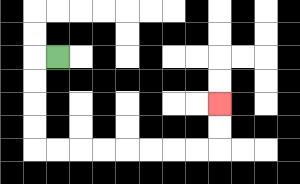{'start': '[2, 2]', 'end': '[9, 4]', 'path_directions': 'L,D,D,D,D,R,R,R,R,R,R,R,R,U,U', 'path_coordinates': '[[2, 2], [1, 2], [1, 3], [1, 4], [1, 5], [1, 6], [2, 6], [3, 6], [4, 6], [5, 6], [6, 6], [7, 6], [8, 6], [9, 6], [9, 5], [9, 4]]'}